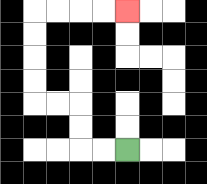{'start': '[5, 6]', 'end': '[5, 0]', 'path_directions': 'L,L,U,U,L,L,U,U,U,U,R,R,R,R', 'path_coordinates': '[[5, 6], [4, 6], [3, 6], [3, 5], [3, 4], [2, 4], [1, 4], [1, 3], [1, 2], [1, 1], [1, 0], [2, 0], [3, 0], [4, 0], [5, 0]]'}